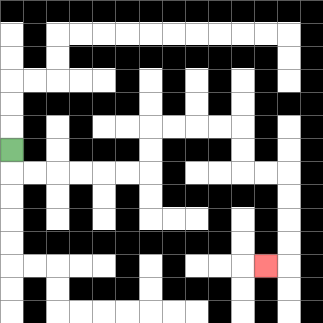{'start': '[0, 6]', 'end': '[11, 11]', 'path_directions': 'D,R,R,R,R,R,R,U,U,R,R,R,R,D,D,R,R,D,D,D,D,L', 'path_coordinates': '[[0, 6], [0, 7], [1, 7], [2, 7], [3, 7], [4, 7], [5, 7], [6, 7], [6, 6], [6, 5], [7, 5], [8, 5], [9, 5], [10, 5], [10, 6], [10, 7], [11, 7], [12, 7], [12, 8], [12, 9], [12, 10], [12, 11], [11, 11]]'}